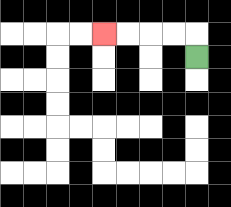{'start': '[8, 2]', 'end': '[4, 1]', 'path_directions': 'U,L,L,L,L', 'path_coordinates': '[[8, 2], [8, 1], [7, 1], [6, 1], [5, 1], [4, 1]]'}